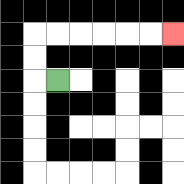{'start': '[2, 3]', 'end': '[7, 1]', 'path_directions': 'L,U,U,R,R,R,R,R,R', 'path_coordinates': '[[2, 3], [1, 3], [1, 2], [1, 1], [2, 1], [3, 1], [4, 1], [5, 1], [6, 1], [7, 1]]'}